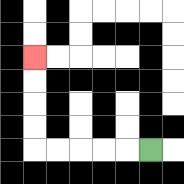{'start': '[6, 6]', 'end': '[1, 2]', 'path_directions': 'L,L,L,L,L,U,U,U,U', 'path_coordinates': '[[6, 6], [5, 6], [4, 6], [3, 6], [2, 6], [1, 6], [1, 5], [1, 4], [1, 3], [1, 2]]'}